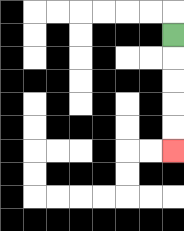{'start': '[7, 1]', 'end': '[7, 6]', 'path_directions': 'D,D,D,D,D', 'path_coordinates': '[[7, 1], [7, 2], [7, 3], [7, 4], [7, 5], [7, 6]]'}